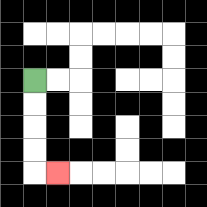{'start': '[1, 3]', 'end': '[2, 7]', 'path_directions': 'D,D,D,D,R', 'path_coordinates': '[[1, 3], [1, 4], [1, 5], [1, 6], [1, 7], [2, 7]]'}